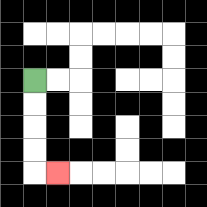{'start': '[1, 3]', 'end': '[2, 7]', 'path_directions': 'D,D,D,D,R', 'path_coordinates': '[[1, 3], [1, 4], [1, 5], [1, 6], [1, 7], [2, 7]]'}